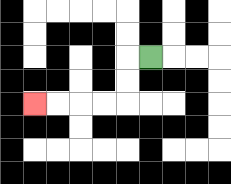{'start': '[6, 2]', 'end': '[1, 4]', 'path_directions': 'L,D,D,L,L,L,L', 'path_coordinates': '[[6, 2], [5, 2], [5, 3], [5, 4], [4, 4], [3, 4], [2, 4], [1, 4]]'}